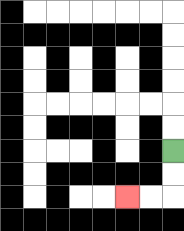{'start': '[7, 6]', 'end': '[5, 8]', 'path_directions': 'D,D,L,L', 'path_coordinates': '[[7, 6], [7, 7], [7, 8], [6, 8], [5, 8]]'}